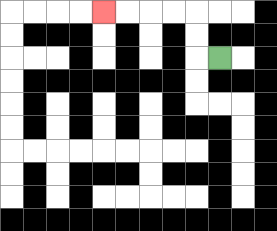{'start': '[9, 2]', 'end': '[4, 0]', 'path_directions': 'L,U,U,L,L,L,L', 'path_coordinates': '[[9, 2], [8, 2], [8, 1], [8, 0], [7, 0], [6, 0], [5, 0], [4, 0]]'}